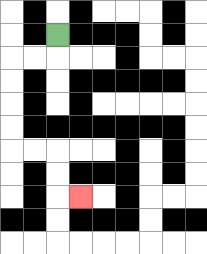{'start': '[2, 1]', 'end': '[3, 8]', 'path_directions': 'D,L,L,D,D,D,D,R,R,D,D,R', 'path_coordinates': '[[2, 1], [2, 2], [1, 2], [0, 2], [0, 3], [0, 4], [0, 5], [0, 6], [1, 6], [2, 6], [2, 7], [2, 8], [3, 8]]'}